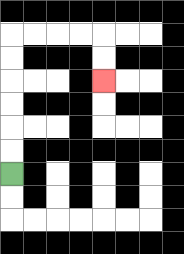{'start': '[0, 7]', 'end': '[4, 3]', 'path_directions': 'U,U,U,U,U,U,R,R,R,R,D,D', 'path_coordinates': '[[0, 7], [0, 6], [0, 5], [0, 4], [0, 3], [0, 2], [0, 1], [1, 1], [2, 1], [3, 1], [4, 1], [4, 2], [4, 3]]'}